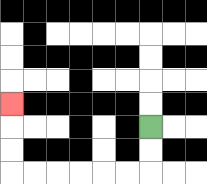{'start': '[6, 5]', 'end': '[0, 4]', 'path_directions': 'D,D,L,L,L,L,L,L,U,U,U', 'path_coordinates': '[[6, 5], [6, 6], [6, 7], [5, 7], [4, 7], [3, 7], [2, 7], [1, 7], [0, 7], [0, 6], [0, 5], [0, 4]]'}